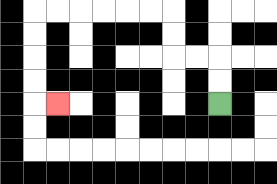{'start': '[9, 4]', 'end': '[2, 4]', 'path_directions': 'U,U,L,L,U,U,L,L,L,L,L,L,D,D,D,D,R', 'path_coordinates': '[[9, 4], [9, 3], [9, 2], [8, 2], [7, 2], [7, 1], [7, 0], [6, 0], [5, 0], [4, 0], [3, 0], [2, 0], [1, 0], [1, 1], [1, 2], [1, 3], [1, 4], [2, 4]]'}